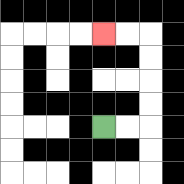{'start': '[4, 5]', 'end': '[4, 1]', 'path_directions': 'R,R,U,U,U,U,L,L', 'path_coordinates': '[[4, 5], [5, 5], [6, 5], [6, 4], [6, 3], [6, 2], [6, 1], [5, 1], [4, 1]]'}